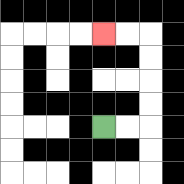{'start': '[4, 5]', 'end': '[4, 1]', 'path_directions': 'R,R,U,U,U,U,L,L', 'path_coordinates': '[[4, 5], [5, 5], [6, 5], [6, 4], [6, 3], [6, 2], [6, 1], [5, 1], [4, 1]]'}